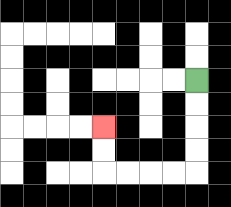{'start': '[8, 3]', 'end': '[4, 5]', 'path_directions': 'D,D,D,D,L,L,L,L,U,U', 'path_coordinates': '[[8, 3], [8, 4], [8, 5], [8, 6], [8, 7], [7, 7], [6, 7], [5, 7], [4, 7], [4, 6], [4, 5]]'}